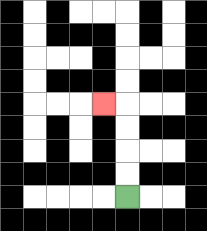{'start': '[5, 8]', 'end': '[4, 4]', 'path_directions': 'U,U,U,U,L', 'path_coordinates': '[[5, 8], [5, 7], [5, 6], [5, 5], [5, 4], [4, 4]]'}